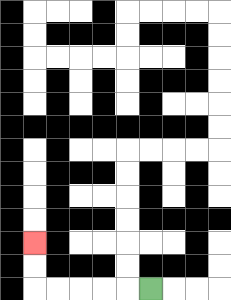{'start': '[6, 12]', 'end': '[1, 10]', 'path_directions': 'L,L,L,L,L,U,U', 'path_coordinates': '[[6, 12], [5, 12], [4, 12], [3, 12], [2, 12], [1, 12], [1, 11], [1, 10]]'}